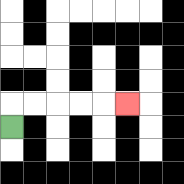{'start': '[0, 5]', 'end': '[5, 4]', 'path_directions': 'U,R,R,R,R,R', 'path_coordinates': '[[0, 5], [0, 4], [1, 4], [2, 4], [3, 4], [4, 4], [5, 4]]'}